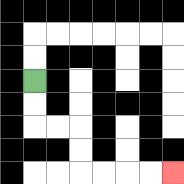{'start': '[1, 3]', 'end': '[7, 7]', 'path_directions': 'D,D,R,R,D,D,R,R,R,R', 'path_coordinates': '[[1, 3], [1, 4], [1, 5], [2, 5], [3, 5], [3, 6], [3, 7], [4, 7], [5, 7], [6, 7], [7, 7]]'}